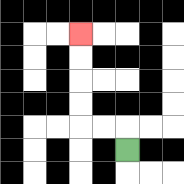{'start': '[5, 6]', 'end': '[3, 1]', 'path_directions': 'U,L,L,U,U,U,U', 'path_coordinates': '[[5, 6], [5, 5], [4, 5], [3, 5], [3, 4], [3, 3], [3, 2], [3, 1]]'}